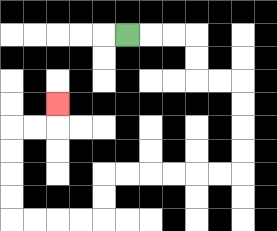{'start': '[5, 1]', 'end': '[2, 4]', 'path_directions': 'R,R,R,D,D,R,R,D,D,D,D,L,L,L,L,L,L,D,D,L,L,L,L,U,U,U,U,R,R,U', 'path_coordinates': '[[5, 1], [6, 1], [7, 1], [8, 1], [8, 2], [8, 3], [9, 3], [10, 3], [10, 4], [10, 5], [10, 6], [10, 7], [9, 7], [8, 7], [7, 7], [6, 7], [5, 7], [4, 7], [4, 8], [4, 9], [3, 9], [2, 9], [1, 9], [0, 9], [0, 8], [0, 7], [0, 6], [0, 5], [1, 5], [2, 5], [2, 4]]'}